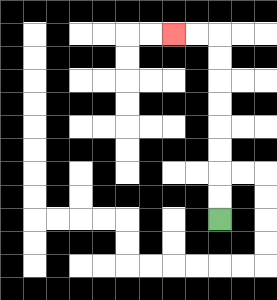{'start': '[9, 9]', 'end': '[7, 1]', 'path_directions': 'U,U,U,U,U,U,U,U,L,L', 'path_coordinates': '[[9, 9], [9, 8], [9, 7], [9, 6], [9, 5], [9, 4], [9, 3], [9, 2], [9, 1], [8, 1], [7, 1]]'}